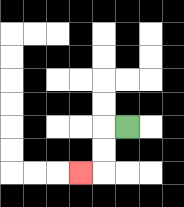{'start': '[5, 5]', 'end': '[3, 7]', 'path_directions': 'L,D,D,L', 'path_coordinates': '[[5, 5], [4, 5], [4, 6], [4, 7], [3, 7]]'}